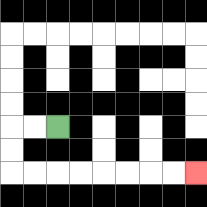{'start': '[2, 5]', 'end': '[8, 7]', 'path_directions': 'L,L,D,D,R,R,R,R,R,R,R,R', 'path_coordinates': '[[2, 5], [1, 5], [0, 5], [0, 6], [0, 7], [1, 7], [2, 7], [3, 7], [4, 7], [5, 7], [6, 7], [7, 7], [8, 7]]'}